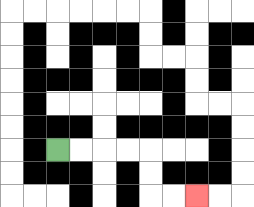{'start': '[2, 6]', 'end': '[8, 8]', 'path_directions': 'R,R,R,R,D,D,R,R', 'path_coordinates': '[[2, 6], [3, 6], [4, 6], [5, 6], [6, 6], [6, 7], [6, 8], [7, 8], [8, 8]]'}